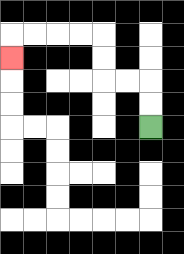{'start': '[6, 5]', 'end': '[0, 2]', 'path_directions': 'U,U,L,L,U,U,L,L,L,L,D', 'path_coordinates': '[[6, 5], [6, 4], [6, 3], [5, 3], [4, 3], [4, 2], [4, 1], [3, 1], [2, 1], [1, 1], [0, 1], [0, 2]]'}